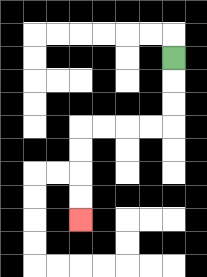{'start': '[7, 2]', 'end': '[3, 9]', 'path_directions': 'D,D,D,L,L,L,L,D,D,D,D', 'path_coordinates': '[[7, 2], [7, 3], [7, 4], [7, 5], [6, 5], [5, 5], [4, 5], [3, 5], [3, 6], [3, 7], [3, 8], [3, 9]]'}